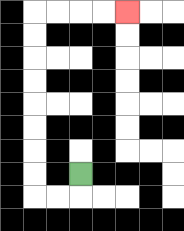{'start': '[3, 7]', 'end': '[5, 0]', 'path_directions': 'D,L,L,U,U,U,U,U,U,U,U,R,R,R,R', 'path_coordinates': '[[3, 7], [3, 8], [2, 8], [1, 8], [1, 7], [1, 6], [1, 5], [1, 4], [1, 3], [1, 2], [1, 1], [1, 0], [2, 0], [3, 0], [4, 0], [5, 0]]'}